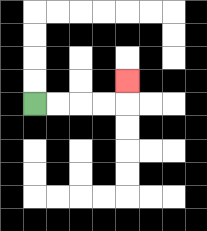{'start': '[1, 4]', 'end': '[5, 3]', 'path_directions': 'R,R,R,R,U', 'path_coordinates': '[[1, 4], [2, 4], [3, 4], [4, 4], [5, 4], [5, 3]]'}